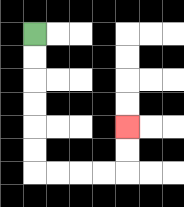{'start': '[1, 1]', 'end': '[5, 5]', 'path_directions': 'D,D,D,D,D,D,R,R,R,R,U,U', 'path_coordinates': '[[1, 1], [1, 2], [1, 3], [1, 4], [1, 5], [1, 6], [1, 7], [2, 7], [3, 7], [4, 7], [5, 7], [5, 6], [5, 5]]'}